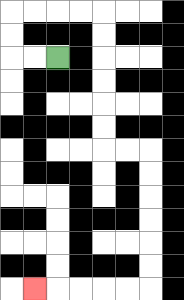{'start': '[2, 2]', 'end': '[1, 12]', 'path_directions': 'L,L,U,U,R,R,R,R,D,D,D,D,D,D,R,R,D,D,D,D,D,D,L,L,L,L,L', 'path_coordinates': '[[2, 2], [1, 2], [0, 2], [0, 1], [0, 0], [1, 0], [2, 0], [3, 0], [4, 0], [4, 1], [4, 2], [4, 3], [4, 4], [4, 5], [4, 6], [5, 6], [6, 6], [6, 7], [6, 8], [6, 9], [6, 10], [6, 11], [6, 12], [5, 12], [4, 12], [3, 12], [2, 12], [1, 12]]'}